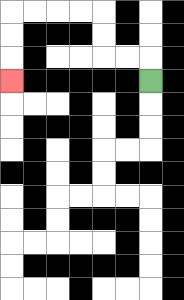{'start': '[6, 3]', 'end': '[0, 3]', 'path_directions': 'U,L,L,U,U,L,L,L,L,D,D,D', 'path_coordinates': '[[6, 3], [6, 2], [5, 2], [4, 2], [4, 1], [4, 0], [3, 0], [2, 0], [1, 0], [0, 0], [0, 1], [0, 2], [0, 3]]'}